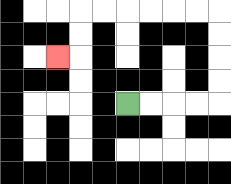{'start': '[5, 4]', 'end': '[2, 2]', 'path_directions': 'R,R,R,R,U,U,U,U,L,L,L,L,L,L,D,D,L', 'path_coordinates': '[[5, 4], [6, 4], [7, 4], [8, 4], [9, 4], [9, 3], [9, 2], [9, 1], [9, 0], [8, 0], [7, 0], [6, 0], [5, 0], [4, 0], [3, 0], [3, 1], [3, 2], [2, 2]]'}